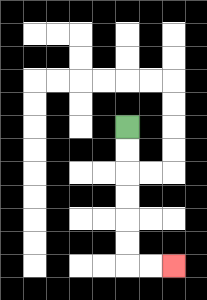{'start': '[5, 5]', 'end': '[7, 11]', 'path_directions': 'D,D,D,D,D,D,R,R', 'path_coordinates': '[[5, 5], [5, 6], [5, 7], [5, 8], [5, 9], [5, 10], [5, 11], [6, 11], [7, 11]]'}